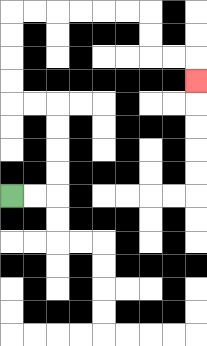{'start': '[0, 8]', 'end': '[8, 3]', 'path_directions': 'R,R,U,U,U,U,L,L,U,U,U,U,R,R,R,R,R,R,D,D,R,R,D', 'path_coordinates': '[[0, 8], [1, 8], [2, 8], [2, 7], [2, 6], [2, 5], [2, 4], [1, 4], [0, 4], [0, 3], [0, 2], [0, 1], [0, 0], [1, 0], [2, 0], [3, 0], [4, 0], [5, 0], [6, 0], [6, 1], [6, 2], [7, 2], [8, 2], [8, 3]]'}